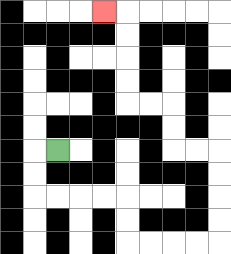{'start': '[2, 6]', 'end': '[4, 0]', 'path_directions': 'L,D,D,R,R,R,R,D,D,R,R,R,R,U,U,U,U,L,L,U,U,L,L,U,U,U,U,L', 'path_coordinates': '[[2, 6], [1, 6], [1, 7], [1, 8], [2, 8], [3, 8], [4, 8], [5, 8], [5, 9], [5, 10], [6, 10], [7, 10], [8, 10], [9, 10], [9, 9], [9, 8], [9, 7], [9, 6], [8, 6], [7, 6], [7, 5], [7, 4], [6, 4], [5, 4], [5, 3], [5, 2], [5, 1], [5, 0], [4, 0]]'}